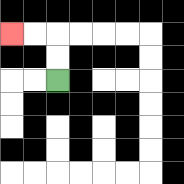{'start': '[2, 3]', 'end': '[0, 1]', 'path_directions': 'U,U,L,L', 'path_coordinates': '[[2, 3], [2, 2], [2, 1], [1, 1], [0, 1]]'}